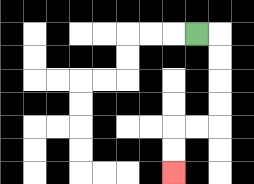{'start': '[8, 1]', 'end': '[7, 7]', 'path_directions': 'R,D,D,D,D,L,L,D,D', 'path_coordinates': '[[8, 1], [9, 1], [9, 2], [9, 3], [9, 4], [9, 5], [8, 5], [7, 5], [7, 6], [7, 7]]'}